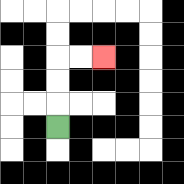{'start': '[2, 5]', 'end': '[4, 2]', 'path_directions': 'U,U,U,R,R', 'path_coordinates': '[[2, 5], [2, 4], [2, 3], [2, 2], [3, 2], [4, 2]]'}